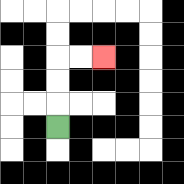{'start': '[2, 5]', 'end': '[4, 2]', 'path_directions': 'U,U,U,R,R', 'path_coordinates': '[[2, 5], [2, 4], [2, 3], [2, 2], [3, 2], [4, 2]]'}